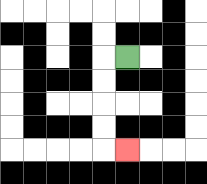{'start': '[5, 2]', 'end': '[5, 6]', 'path_directions': 'L,D,D,D,D,R', 'path_coordinates': '[[5, 2], [4, 2], [4, 3], [4, 4], [4, 5], [4, 6], [5, 6]]'}